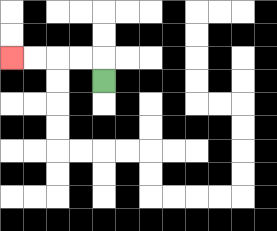{'start': '[4, 3]', 'end': '[0, 2]', 'path_directions': 'U,L,L,L,L', 'path_coordinates': '[[4, 3], [4, 2], [3, 2], [2, 2], [1, 2], [0, 2]]'}